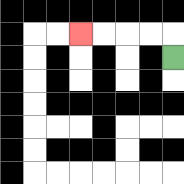{'start': '[7, 2]', 'end': '[3, 1]', 'path_directions': 'U,L,L,L,L', 'path_coordinates': '[[7, 2], [7, 1], [6, 1], [5, 1], [4, 1], [3, 1]]'}